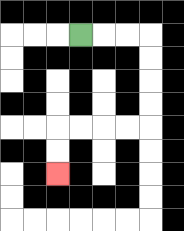{'start': '[3, 1]', 'end': '[2, 7]', 'path_directions': 'R,R,R,D,D,D,D,L,L,L,L,D,D', 'path_coordinates': '[[3, 1], [4, 1], [5, 1], [6, 1], [6, 2], [6, 3], [6, 4], [6, 5], [5, 5], [4, 5], [3, 5], [2, 5], [2, 6], [2, 7]]'}